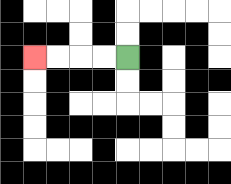{'start': '[5, 2]', 'end': '[1, 2]', 'path_directions': 'L,L,L,L', 'path_coordinates': '[[5, 2], [4, 2], [3, 2], [2, 2], [1, 2]]'}